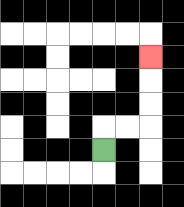{'start': '[4, 6]', 'end': '[6, 2]', 'path_directions': 'U,R,R,U,U,U', 'path_coordinates': '[[4, 6], [4, 5], [5, 5], [6, 5], [6, 4], [6, 3], [6, 2]]'}